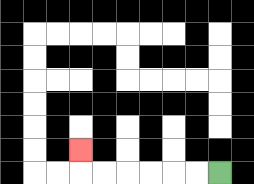{'start': '[9, 7]', 'end': '[3, 6]', 'path_directions': 'L,L,L,L,L,L,U', 'path_coordinates': '[[9, 7], [8, 7], [7, 7], [6, 7], [5, 7], [4, 7], [3, 7], [3, 6]]'}